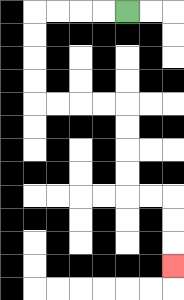{'start': '[5, 0]', 'end': '[7, 11]', 'path_directions': 'L,L,L,L,D,D,D,D,R,R,R,R,D,D,D,D,R,R,D,D,D', 'path_coordinates': '[[5, 0], [4, 0], [3, 0], [2, 0], [1, 0], [1, 1], [1, 2], [1, 3], [1, 4], [2, 4], [3, 4], [4, 4], [5, 4], [5, 5], [5, 6], [5, 7], [5, 8], [6, 8], [7, 8], [7, 9], [7, 10], [7, 11]]'}